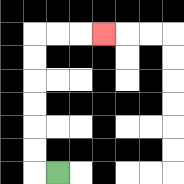{'start': '[2, 7]', 'end': '[4, 1]', 'path_directions': 'L,U,U,U,U,U,U,R,R,R', 'path_coordinates': '[[2, 7], [1, 7], [1, 6], [1, 5], [1, 4], [1, 3], [1, 2], [1, 1], [2, 1], [3, 1], [4, 1]]'}